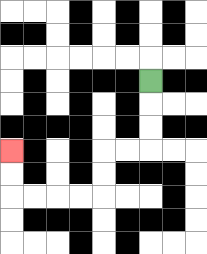{'start': '[6, 3]', 'end': '[0, 6]', 'path_directions': 'D,D,D,L,L,D,D,L,L,L,L,U,U', 'path_coordinates': '[[6, 3], [6, 4], [6, 5], [6, 6], [5, 6], [4, 6], [4, 7], [4, 8], [3, 8], [2, 8], [1, 8], [0, 8], [0, 7], [0, 6]]'}